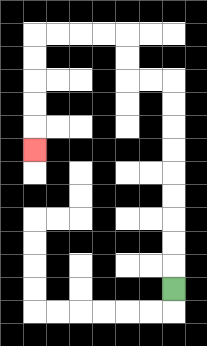{'start': '[7, 12]', 'end': '[1, 6]', 'path_directions': 'U,U,U,U,U,U,U,U,U,L,L,U,U,L,L,L,L,D,D,D,D,D', 'path_coordinates': '[[7, 12], [7, 11], [7, 10], [7, 9], [7, 8], [7, 7], [7, 6], [7, 5], [7, 4], [7, 3], [6, 3], [5, 3], [5, 2], [5, 1], [4, 1], [3, 1], [2, 1], [1, 1], [1, 2], [1, 3], [1, 4], [1, 5], [1, 6]]'}